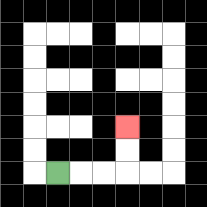{'start': '[2, 7]', 'end': '[5, 5]', 'path_directions': 'R,R,R,U,U', 'path_coordinates': '[[2, 7], [3, 7], [4, 7], [5, 7], [5, 6], [5, 5]]'}